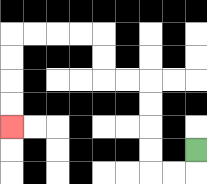{'start': '[8, 6]', 'end': '[0, 5]', 'path_directions': 'D,L,L,U,U,U,U,L,L,U,U,L,L,L,L,D,D,D,D', 'path_coordinates': '[[8, 6], [8, 7], [7, 7], [6, 7], [6, 6], [6, 5], [6, 4], [6, 3], [5, 3], [4, 3], [4, 2], [4, 1], [3, 1], [2, 1], [1, 1], [0, 1], [0, 2], [0, 3], [0, 4], [0, 5]]'}